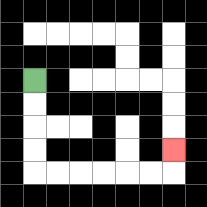{'start': '[1, 3]', 'end': '[7, 6]', 'path_directions': 'D,D,D,D,R,R,R,R,R,R,U', 'path_coordinates': '[[1, 3], [1, 4], [1, 5], [1, 6], [1, 7], [2, 7], [3, 7], [4, 7], [5, 7], [6, 7], [7, 7], [7, 6]]'}